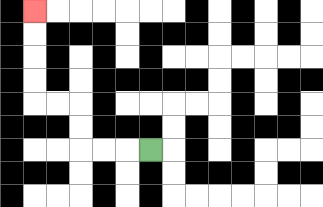{'start': '[6, 6]', 'end': '[1, 0]', 'path_directions': 'L,L,L,U,U,L,L,U,U,U,U', 'path_coordinates': '[[6, 6], [5, 6], [4, 6], [3, 6], [3, 5], [3, 4], [2, 4], [1, 4], [1, 3], [1, 2], [1, 1], [1, 0]]'}